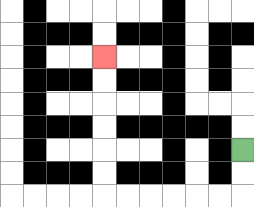{'start': '[10, 6]', 'end': '[4, 2]', 'path_directions': 'D,D,L,L,L,L,L,L,U,U,U,U,U,U', 'path_coordinates': '[[10, 6], [10, 7], [10, 8], [9, 8], [8, 8], [7, 8], [6, 8], [5, 8], [4, 8], [4, 7], [4, 6], [4, 5], [4, 4], [4, 3], [4, 2]]'}